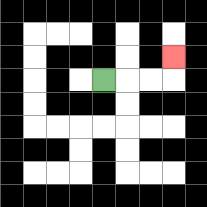{'start': '[4, 3]', 'end': '[7, 2]', 'path_directions': 'R,R,R,U', 'path_coordinates': '[[4, 3], [5, 3], [6, 3], [7, 3], [7, 2]]'}